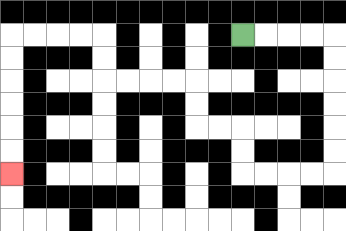{'start': '[10, 1]', 'end': '[0, 7]', 'path_directions': 'R,R,R,R,D,D,D,D,D,D,L,L,L,L,U,U,L,L,U,U,L,L,L,L,U,U,L,L,L,L,D,D,D,D,D,D', 'path_coordinates': '[[10, 1], [11, 1], [12, 1], [13, 1], [14, 1], [14, 2], [14, 3], [14, 4], [14, 5], [14, 6], [14, 7], [13, 7], [12, 7], [11, 7], [10, 7], [10, 6], [10, 5], [9, 5], [8, 5], [8, 4], [8, 3], [7, 3], [6, 3], [5, 3], [4, 3], [4, 2], [4, 1], [3, 1], [2, 1], [1, 1], [0, 1], [0, 2], [0, 3], [0, 4], [0, 5], [0, 6], [0, 7]]'}